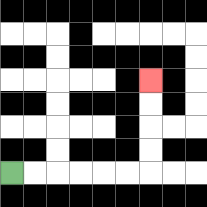{'start': '[0, 7]', 'end': '[6, 3]', 'path_directions': 'R,R,R,R,R,R,U,U,U,U', 'path_coordinates': '[[0, 7], [1, 7], [2, 7], [3, 7], [4, 7], [5, 7], [6, 7], [6, 6], [6, 5], [6, 4], [6, 3]]'}